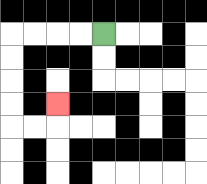{'start': '[4, 1]', 'end': '[2, 4]', 'path_directions': 'L,L,L,L,D,D,D,D,R,R,U', 'path_coordinates': '[[4, 1], [3, 1], [2, 1], [1, 1], [0, 1], [0, 2], [0, 3], [0, 4], [0, 5], [1, 5], [2, 5], [2, 4]]'}